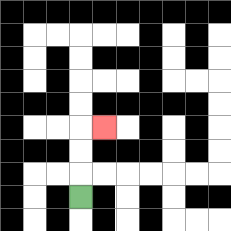{'start': '[3, 8]', 'end': '[4, 5]', 'path_directions': 'U,U,U,R', 'path_coordinates': '[[3, 8], [3, 7], [3, 6], [3, 5], [4, 5]]'}